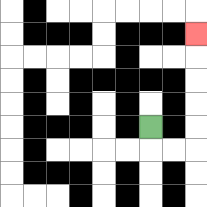{'start': '[6, 5]', 'end': '[8, 1]', 'path_directions': 'D,R,R,U,U,U,U,U', 'path_coordinates': '[[6, 5], [6, 6], [7, 6], [8, 6], [8, 5], [8, 4], [8, 3], [8, 2], [8, 1]]'}